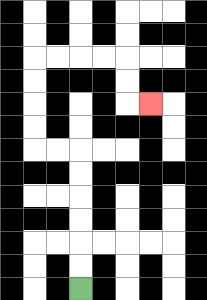{'start': '[3, 12]', 'end': '[6, 4]', 'path_directions': 'U,U,U,U,U,U,L,L,U,U,U,U,R,R,R,R,D,D,R', 'path_coordinates': '[[3, 12], [3, 11], [3, 10], [3, 9], [3, 8], [3, 7], [3, 6], [2, 6], [1, 6], [1, 5], [1, 4], [1, 3], [1, 2], [2, 2], [3, 2], [4, 2], [5, 2], [5, 3], [5, 4], [6, 4]]'}